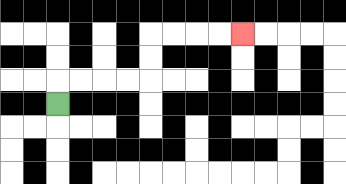{'start': '[2, 4]', 'end': '[10, 1]', 'path_directions': 'U,R,R,R,R,U,U,R,R,R,R', 'path_coordinates': '[[2, 4], [2, 3], [3, 3], [4, 3], [5, 3], [6, 3], [6, 2], [6, 1], [7, 1], [8, 1], [9, 1], [10, 1]]'}